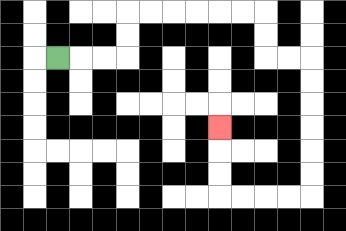{'start': '[2, 2]', 'end': '[9, 5]', 'path_directions': 'R,R,R,U,U,R,R,R,R,R,R,D,D,R,R,D,D,D,D,D,D,L,L,L,L,U,U,U', 'path_coordinates': '[[2, 2], [3, 2], [4, 2], [5, 2], [5, 1], [5, 0], [6, 0], [7, 0], [8, 0], [9, 0], [10, 0], [11, 0], [11, 1], [11, 2], [12, 2], [13, 2], [13, 3], [13, 4], [13, 5], [13, 6], [13, 7], [13, 8], [12, 8], [11, 8], [10, 8], [9, 8], [9, 7], [9, 6], [9, 5]]'}